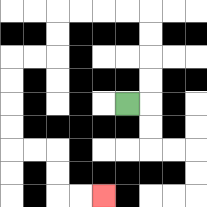{'start': '[5, 4]', 'end': '[4, 8]', 'path_directions': 'R,U,U,U,U,L,L,L,L,D,D,L,L,D,D,D,D,R,R,D,D,R,R', 'path_coordinates': '[[5, 4], [6, 4], [6, 3], [6, 2], [6, 1], [6, 0], [5, 0], [4, 0], [3, 0], [2, 0], [2, 1], [2, 2], [1, 2], [0, 2], [0, 3], [0, 4], [0, 5], [0, 6], [1, 6], [2, 6], [2, 7], [2, 8], [3, 8], [4, 8]]'}